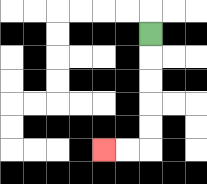{'start': '[6, 1]', 'end': '[4, 6]', 'path_directions': 'D,D,D,D,D,L,L', 'path_coordinates': '[[6, 1], [6, 2], [6, 3], [6, 4], [6, 5], [6, 6], [5, 6], [4, 6]]'}